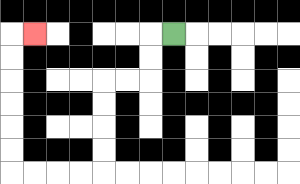{'start': '[7, 1]', 'end': '[1, 1]', 'path_directions': 'L,D,D,L,L,D,D,D,D,L,L,L,L,U,U,U,U,U,U,R', 'path_coordinates': '[[7, 1], [6, 1], [6, 2], [6, 3], [5, 3], [4, 3], [4, 4], [4, 5], [4, 6], [4, 7], [3, 7], [2, 7], [1, 7], [0, 7], [0, 6], [0, 5], [0, 4], [0, 3], [0, 2], [0, 1], [1, 1]]'}